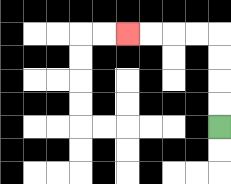{'start': '[9, 5]', 'end': '[5, 1]', 'path_directions': 'U,U,U,U,L,L,L,L', 'path_coordinates': '[[9, 5], [9, 4], [9, 3], [9, 2], [9, 1], [8, 1], [7, 1], [6, 1], [5, 1]]'}